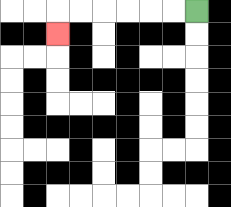{'start': '[8, 0]', 'end': '[2, 1]', 'path_directions': 'L,L,L,L,L,L,D', 'path_coordinates': '[[8, 0], [7, 0], [6, 0], [5, 0], [4, 0], [3, 0], [2, 0], [2, 1]]'}